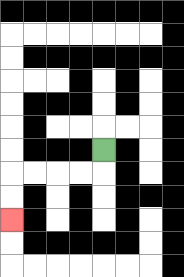{'start': '[4, 6]', 'end': '[0, 9]', 'path_directions': 'D,L,L,L,L,D,D', 'path_coordinates': '[[4, 6], [4, 7], [3, 7], [2, 7], [1, 7], [0, 7], [0, 8], [0, 9]]'}